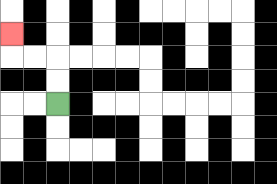{'start': '[2, 4]', 'end': '[0, 1]', 'path_directions': 'U,U,L,L,U', 'path_coordinates': '[[2, 4], [2, 3], [2, 2], [1, 2], [0, 2], [0, 1]]'}